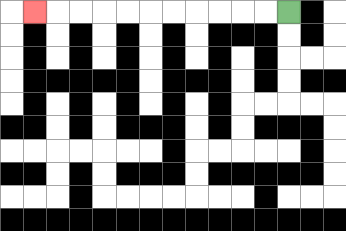{'start': '[12, 0]', 'end': '[1, 0]', 'path_directions': 'L,L,L,L,L,L,L,L,L,L,L', 'path_coordinates': '[[12, 0], [11, 0], [10, 0], [9, 0], [8, 0], [7, 0], [6, 0], [5, 0], [4, 0], [3, 0], [2, 0], [1, 0]]'}